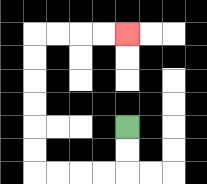{'start': '[5, 5]', 'end': '[5, 1]', 'path_directions': 'D,D,L,L,L,L,U,U,U,U,U,U,R,R,R,R', 'path_coordinates': '[[5, 5], [5, 6], [5, 7], [4, 7], [3, 7], [2, 7], [1, 7], [1, 6], [1, 5], [1, 4], [1, 3], [1, 2], [1, 1], [2, 1], [3, 1], [4, 1], [5, 1]]'}